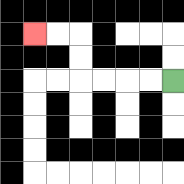{'start': '[7, 3]', 'end': '[1, 1]', 'path_directions': 'L,L,L,L,U,U,L,L', 'path_coordinates': '[[7, 3], [6, 3], [5, 3], [4, 3], [3, 3], [3, 2], [3, 1], [2, 1], [1, 1]]'}